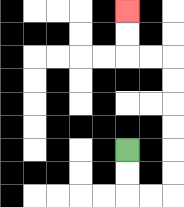{'start': '[5, 6]', 'end': '[5, 0]', 'path_directions': 'D,D,R,R,U,U,U,U,U,U,L,L,U,U', 'path_coordinates': '[[5, 6], [5, 7], [5, 8], [6, 8], [7, 8], [7, 7], [7, 6], [7, 5], [7, 4], [7, 3], [7, 2], [6, 2], [5, 2], [5, 1], [5, 0]]'}